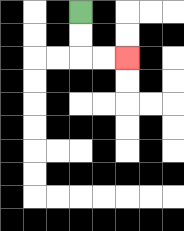{'start': '[3, 0]', 'end': '[5, 2]', 'path_directions': 'D,D,R,R', 'path_coordinates': '[[3, 0], [3, 1], [3, 2], [4, 2], [5, 2]]'}